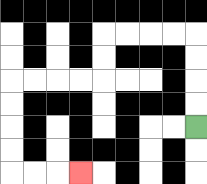{'start': '[8, 5]', 'end': '[3, 7]', 'path_directions': 'U,U,U,U,L,L,L,L,D,D,L,L,L,L,D,D,D,D,R,R,R', 'path_coordinates': '[[8, 5], [8, 4], [8, 3], [8, 2], [8, 1], [7, 1], [6, 1], [5, 1], [4, 1], [4, 2], [4, 3], [3, 3], [2, 3], [1, 3], [0, 3], [0, 4], [0, 5], [0, 6], [0, 7], [1, 7], [2, 7], [3, 7]]'}